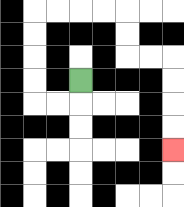{'start': '[3, 3]', 'end': '[7, 6]', 'path_directions': 'D,L,L,U,U,U,U,R,R,R,R,D,D,R,R,D,D,D,D', 'path_coordinates': '[[3, 3], [3, 4], [2, 4], [1, 4], [1, 3], [1, 2], [1, 1], [1, 0], [2, 0], [3, 0], [4, 0], [5, 0], [5, 1], [5, 2], [6, 2], [7, 2], [7, 3], [7, 4], [7, 5], [7, 6]]'}